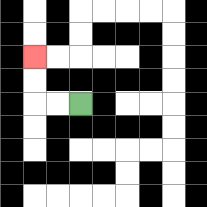{'start': '[3, 4]', 'end': '[1, 2]', 'path_directions': 'L,L,U,U', 'path_coordinates': '[[3, 4], [2, 4], [1, 4], [1, 3], [1, 2]]'}